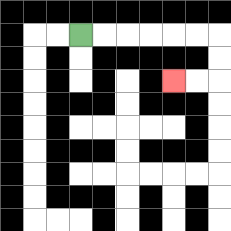{'start': '[3, 1]', 'end': '[7, 3]', 'path_directions': 'R,R,R,R,R,R,D,D,L,L', 'path_coordinates': '[[3, 1], [4, 1], [5, 1], [6, 1], [7, 1], [8, 1], [9, 1], [9, 2], [9, 3], [8, 3], [7, 3]]'}